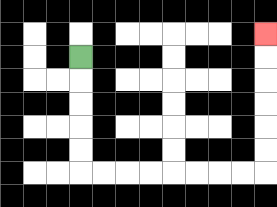{'start': '[3, 2]', 'end': '[11, 1]', 'path_directions': 'D,D,D,D,D,R,R,R,R,R,R,R,R,U,U,U,U,U,U', 'path_coordinates': '[[3, 2], [3, 3], [3, 4], [3, 5], [3, 6], [3, 7], [4, 7], [5, 7], [6, 7], [7, 7], [8, 7], [9, 7], [10, 7], [11, 7], [11, 6], [11, 5], [11, 4], [11, 3], [11, 2], [11, 1]]'}